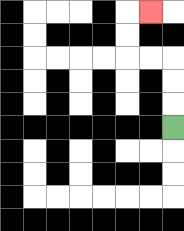{'start': '[7, 5]', 'end': '[6, 0]', 'path_directions': 'U,U,U,L,L,U,U,R', 'path_coordinates': '[[7, 5], [7, 4], [7, 3], [7, 2], [6, 2], [5, 2], [5, 1], [5, 0], [6, 0]]'}